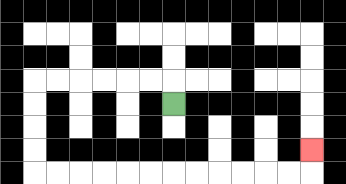{'start': '[7, 4]', 'end': '[13, 6]', 'path_directions': 'U,L,L,L,L,L,L,D,D,D,D,R,R,R,R,R,R,R,R,R,R,R,R,U', 'path_coordinates': '[[7, 4], [7, 3], [6, 3], [5, 3], [4, 3], [3, 3], [2, 3], [1, 3], [1, 4], [1, 5], [1, 6], [1, 7], [2, 7], [3, 7], [4, 7], [5, 7], [6, 7], [7, 7], [8, 7], [9, 7], [10, 7], [11, 7], [12, 7], [13, 7], [13, 6]]'}